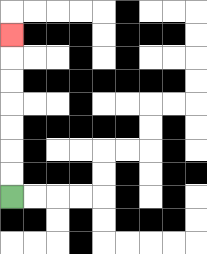{'start': '[0, 8]', 'end': '[0, 1]', 'path_directions': 'U,U,U,U,U,U,U', 'path_coordinates': '[[0, 8], [0, 7], [0, 6], [0, 5], [0, 4], [0, 3], [0, 2], [0, 1]]'}